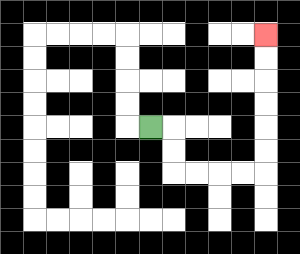{'start': '[6, 5]', 'end': '[11, 1]', 'path_directions': 'R,D,D,R,R,R,R,U,U,U,U,U,U', 'path_coordinates': '[[6, 5], [7, 5], [7, 6], [7, 7], [8, 7], [9, 7], [10, 7], [11, 7], [11, 6], [11, 5], [11, 4], [11, 3], [11, 2], [11, 1]]'}